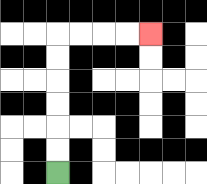{'start': '[2, 7]', 'end': '[6, 1]', 'path_directions': 'U,U,U,U,U,U,R,R,R,R', 'path_coordinates': '[[2, 7], [2, 6], [2, 5], [2, 4], [2, 3], [2, 2], [2, 1], [3, 1], [4, 1], [5, 1], [6, 1]]'}